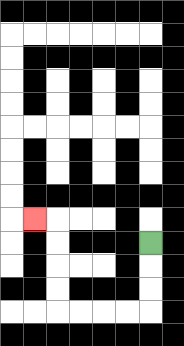{'start': '[6, 10]', 'end': '[1, 9]', 'path_directions': 'D,D,D,L,L,L,L,U,U,U,U,L', 'path_coordinates': '[[6, 10], [6, 11], [6, 12], [6, 13], [5, 13], [4, 13], [3, 13], [2, 13], [2, 12], [2, 11], [2, 10], [2, 9], [1, 9]]'}